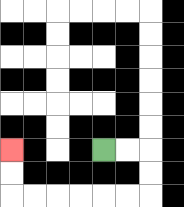{'start': '[4, 6]', 'end': '[0, 6]', 'path_directions': 'R,R,D,D,L,L,L,L,L,L,U,U', 'path_coordinates': '[[4, 6], [5, 6], [6, 6], [6, 7], [6, 8], [5, 8], [4, 8], [3, 8], [2, 8], [1, 8], [0, 8], [0, 7], [0, 6]]'}